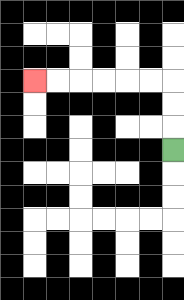{'start': '[7, 6]', 'end': '[1, 3]', 'path_directions': 'U,U,U,L,L,L,L,L,L', 'path_coordinates': '[[7, 6], [7, 5], [7, 4], [7, 3], [6, 3], [5, 3], [4, 3], [3, 3], [2, 3], [1, 3]]'}